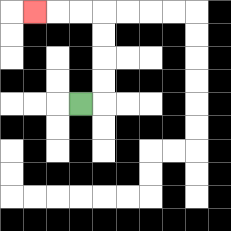{'start': '[3, 4]', 'end': '[1, 0]', 'path_directions': 'R,U,U,U,U,L,L,L', 'path_coordinates': '[[3, 4], [4, 4], [4, 3], [4, 2], [4, 1], [4, 0], [3, 0], [2, 0], [1, 0]]'}